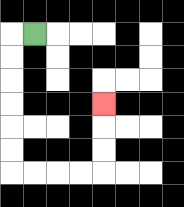{'start': '[1, 1]', 'end': '[4, 4]', 'path_directions': 'L,D,D,D,D,D,D,R,R,R,R,U,U,U', 'path_coordinates': '[[1, 1], [0, 1], [0, 2], [0, 3], [0, 4], [0, 5], [0, 6], [0, 7], [1, 7], [2, 7], [3, 7], [4, 7], [4, 6], [4, 5], [4, 4]]'}